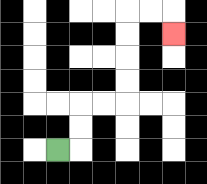{'start': '[2, 6]', 'end': '[7, 1]', 'path_directions': 'R,U,U,R,R,U,U,U,U,R,R,D', 'path_coordinates': '[[2, 6], [3, 6], [3, 5], [3, 4], [4, 4], [5, 4], [5, 3], [5, 2], [5, 1], [5, 0], [6, 0], [7, 0], [7, 1]]'}